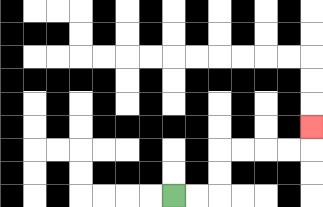{'start': '[7, 8]', 'end': '[13, 5]', 'path_directions': 'R,R,U,U,R,R,R,R,U', 'path_coordinates': '[[7, 8], [8, 8], [9, 8], [9, 7], [9, 6], [10, 6], [11, 6], [12, 6], [13, 6], [13, 5]]'}